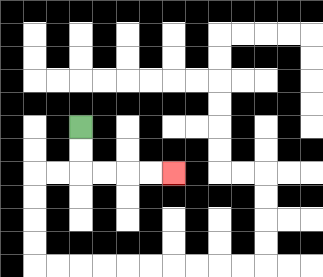{'start': '[3, 5]', 'end': '[7, 7]', 'path_directions': 'D,D,R,R,R,R', 'path_coordinates': '[[3, 5], [3, 6], [3, 7], [4, 7], [5, 7], [6, 7], [7, 7]]'}